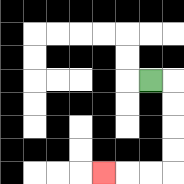{'start': '[6, 3]', 'end': '[4, 7]', 'path_directions': 'R,D,D,D,D,L,L,L', 'path_coordinates': '[[6, 3], [7, 3], [7, 4], [7, 5], [7, 6], [7, 7], [6, 7], [5, 7], [4, 7]]'}